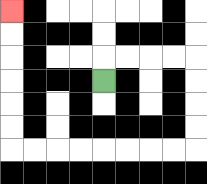{'start': '[4, 3]', 'end': '[0, 0]', 'path_directions': 'U,R,R,R,R,D,D,D,D,L,L,L,L,L,L,L,L,U,U,U,U,U,U', 'path_coordinates': '[[4, 3], [4, 2], [5, 2], [6, 2], [7, 2], [8, 2], [8, 3], [8, 4], [8, 5], [8, 6], [7, 6], [6, 6], [5, 6], [4, 6], [3, 6], [2, 6], [1, 6], [0, 6], [0, 5], [0, 4], [0, 3], [0, 2], [0, 1], [0, 0]]'}